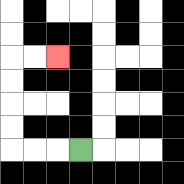{'start': '[3, 6]', 'end': '[2, 2]', 'path_directions': 'L,L,L,U,U,U,U,R,R', 'path_coordinates': '[[3, 6], [2, 6], [1, 6], [0, 6], [0, 5], [0, 4], [0, 3], [0, 2], [1, 2], [2, 2]]'}